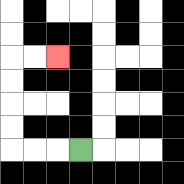{'start': '[3, 6]', 'end': '[2, 2]', 'path_directions': 'L,L,L,U,U,U,U,R,R', 'path_coordinates': '[[3, 6], [2, 6], [1, 6], [0, 6], [0, 5], [0, 4], [0, 3], [0, 2], [1, 2], [2, 2]]'}